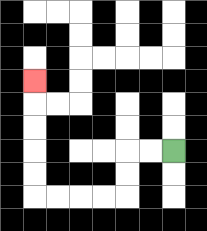{'start': '[7, 6]', 'end': '[1, 3]', 'path_directions': 'L,L,D,D,L,L,L,L,U,U,U,U,U', 'path_coordinates': '[[7, 6], [6, 6], [5, 6], [5, 7], [5, 8], [4, 8], [3, 8], [2, 8], [1, 8], [1, 7], [1, 6], [1, 5], [1, 4], [1, 3]]'}